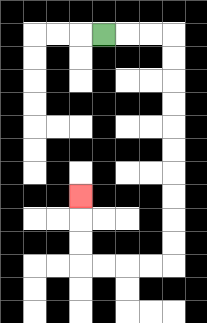{'start': '[4, 1]', 'end': '[3, 8]', 'path_directions': 'R,R,R,D,D,D,D,D,D,D,D,D,D,L,L,L,L,U,U,U', 'path_coordinates': '[[4, 1], [5, 1], [6, 1], [7, 1], [7, 2], [7, 3], [7, 4], [7, 5], [7, 6], [7, 7], [7, 8], [7, 9], [7, 10], [7, 11], [6, 11], [5, 11], [4, 11], [3, 11], [3, 10], [3, 9], [3, 8]]'}